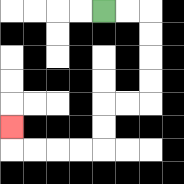{'start': '[4, 0]', 'end': '[0, 5]', 'path_directions': 'R,R,D,D,D,D,L,L,D,D,L,L,L,L,U', 'path_coordinates': '[[4, 0], [5, 0], [6, 0], [6, 1], [6, 2], [6, 3], [6, 4], [5, 4], [4, 4], [4, 5], [4, 6], [3, 6], [2, 6], [1, 6], [0, 6], [0, 5]]'}